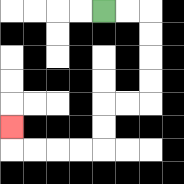{'start': '[4, 0]', 'end': '[0, 5]', 'path_directions': 'R,R,D,D,D,D,L,L,D,D,L,L,L,L,U', 'path_coordinates': '[[4, 0], [5, 0], [6, 0], [6, 1], [6, 2], [6, 3], [6, 4], [5, 4], [4, 4], [4, 5], [4, 6], [3, 6], [2, 6], [1, 6], [0, 6], [0, 5]]'}